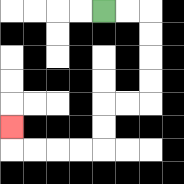{'start': '[4, 0]', 'end': '[0, 5]', 'path_directions': 'R,R,D,D,D,D,L,L,D,D,L,L,L,L,U', 'path_coordinates': '[[4, 0], [5, 0], [6, 0], [6, 1], [6, 2], [6, 3], [6, 4], [5, 4], [4, 4], [4, 5], [4, 6], [3, 6], [2, 6], [1, 6], [0, 6], [0, 5]]'}